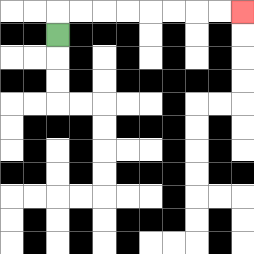{'start': '[2, 1]', 'end': '[10, 0]', 'path_directions': 'U,R,R,R,R,R,R,R,R', 'path_coordinates': '[[2, 1], [2, 0], [3, 0], [4, 0], [5, 0], [6, 0], [7, 0], [8, 0], [9, 0], [10, 0]]'}